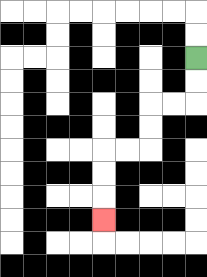{'start': '[8, 2]', 'end': '[4, 9]', 'path_directions': 'D,D,L,L,D,D,L,L,D,D,D', 'path_coordinates': '[[8, 2], [8, 3], [8, 4], [7, 4], [6, 4], [6, 5], [6, 6], [5, 6], [4, 6], [4, 7], [4, 8], [4, 9]]'}